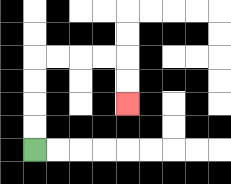{'start': '[1, 6]', 'end': '[5, 4]', 'path_directions': 'U,U,U,U,R,R,R,R,D,D', 'path_coordinates': '[[1, 6], [1, 5], [1, 4], [1, 3], [1, 2], [2, 2], [3, 2], [4, 2], [5, 2], [5, 3], [5, 4]]'}